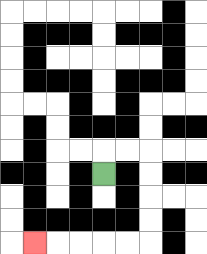{'start': '[4, 7]', 'end': '[1, 10]', 'path_directions': 'U,R,R,D,D,D,D,L,L,L,L,L', 'path_coordinates': '[[4, 7], [4, 6], [5, 6], [6, 6], [6, 7], [6, 8], [6, 9], [6, 10], [5, 10], [4, 10], [3, 10], [2, 10], [1, 10]]'}